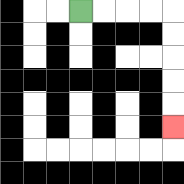{'start': '[3, 0]', 'end': '[7, 5]', 'path_directions': 'R,R,R,R,D,D,D,D,D', 'path_coordinates': '[[3, 0], [4, 0], [5, 0], [6, 0], [7, 0], [7, 1], [7, 2], [7, 3], [7, 4], [7, 5]]'}